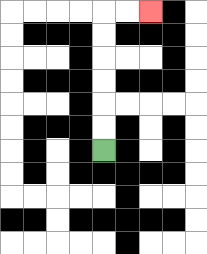{'start': '[4, 6]', 'end': '[6, 0]', 'path_directions': 'U,U,U,U,U,U,R,R', 'path_coordinates': '[[4, 6], [4, 5], [4, 4], [4, 3], [4, 2], [4, 1], [4, 0], [5, 0], [6, 0]]'}